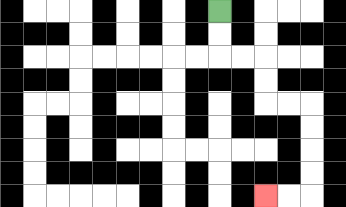{'start': '[9, 0]', 'end': '[11, 8]', 'path_directions': 'D,D,R,R,D,D,R,R,D,D,D,D,L,L', 'path_coordinates': '[[9, 0], [9, 1], [9, 2], [10, 2], [11, 2], [11, 3], [11, 4], [12, 4], [13, 4], [13, 5], [13, 6], [13, 7], [13, 8], [12, 8], [11, 8]]'}